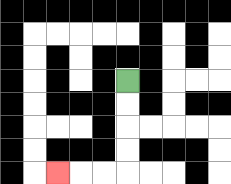{'start': '[5, 3]', 'end': '[2, 7]', 'path_directions': 'D,D,D,D,L,L,L', 'path_coordinates': '[[5, 3], [5, 4], [5, 5], [5, 6], [5, 7], [4, 7], [3, 7], [2, 7]]'}